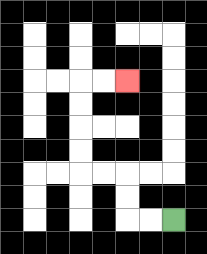{'start': '[7, 9]', 'end': '[5, 3]', 'path_directions': 'L,L,U,U,L,L,U,U,U,U,R,R', 'path_coordinates': '[[7, 9], [6, 9], [5, 9], [5, 8], [5, 7], [4, 7], [3, 7], [3, 6], [3, 5], [3, 4], [3, 3], [4, 3], [5, 3]]'}